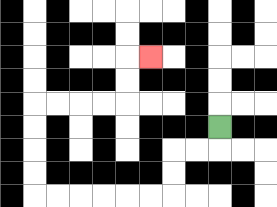{'start': '[9, 5]', 'end': '[6, 2]', 'path_directions': 'D,L,L,D,D,L,L,L,L,L,L,U,U,U,U,R,R,R,R,U,U,R', 'path_coordinates': '[[9, 5], [9, 6], [8, 6], [7, 6], [7, 7], [7, 8], [6, 8], [5, 8], [4, 8], [3, 8], [2, 8], [1, 8], [1, 7], [1, 6], [1, 5], [1, 4], [2, 4], [3, 4], [4, 4], [5, 4], [5, 3], [5, 2], [6, 2]]'}